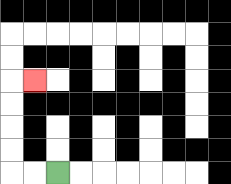{'start': '[2, 7]', 'end': '[1, 3]', 'path_directions': 'L,L,U,U,U,U,R', 'path_coordinates': '[[2, 7], [1, 7], [0, 7], [0, 6], [0, 5], [0, 4], [0, 3], [1, 3]]'}